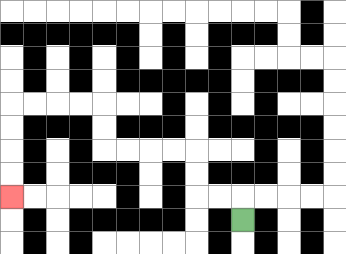{'start': '[10, 9]', 'end': '[0, 8]', 'path_directions': 'U,L,L,U,U,L,L,L,L,U,U,L,L,L,L,D,D,D,D', 'path_coordinates': '[[10, 9], [10, 8], [9, 8], [8, 8], [8, 7], [8, 6], [7, 6], [6, 6], [5, 6], [4, 6], [4, 5], [4, 4], [3, 4], [2, 4], [1, 4], [0, 4], [0, 5], [0, 6], [0, 7], [0, 8]]'}